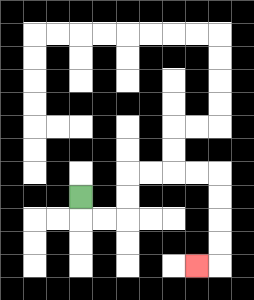{'start': '[3, 8]', 'end': '[8, 11]', 'path_directions': 'D,R,R,U,U,R,R,R,R,D,D,D,D,L', 'path_coordinates': '[[3, 8], [3, 9], [4, 9], [5, 9], [5, 8], [5, 7], [6, 7], [7, 7], [8, 7], [9, 7], [9, 8], [9, 9], [9, 10], [9, 11], [8, 11]]'}